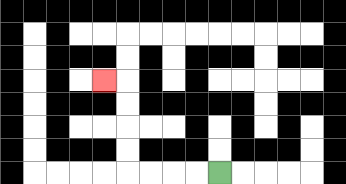{'start': '[9, 7]', 'end': '[4, 3]', 'path_directions': 'L,L,L,L,U,U,U,U,L', 'path_coordinates': '[[9, 7], [8, 7], [7, 7], [6, 7], [5, 7], [5, 6], [5, 5], [5, 4], [5, 3], [4, 3]]'}